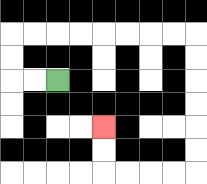{'start': '[2, 3]', 'end': '[4, 5]', 'path_directions': 'L,L,U,U,R,R,R,R,R,R,R,R,D,D,D,D,D,D,L,L,L,L,U,U', 'path_coordinates': '[[2, 3], [1, 3], [0, 3], [0, 2], [0, 1], [1, 1], [2, 1], [3, 1], [4, 1], [5, 1], [6, 1], [7, 1], [8, 1], [8, 2], [8, 3], [8, 4], [8, 5], [8, 6], [8, 7], [7, 7], [6, 7], [5, 7], [4, 7], [4, 6], [4, 5]]'}